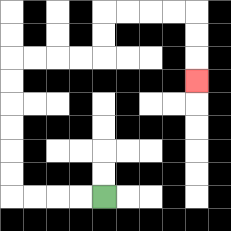{'start': '[4, 8]', 'end': '[8, 3]', 'path_directions': 'L,L,L,L,U,U,U,U,U,U,R,R,R,R,U,U,R,R,R,R,D,D,D', 'path_coordinates': '[[4, 8], [3, 8], [2, 8], [1, 8], [0, 8], [0, 7], [0, 6], [0, 5], [0, 4], [0, 3], [0, 2], [1, 2], [2, 2], [3, 2], [4, 2], [4, 1], [4, 0], [5, 0], [6, 0], [7, 0], [8, 0], [8, 1], [8, 2], [8, 3]]'}